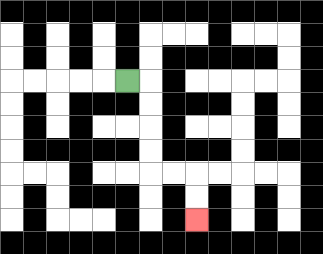{'start': '[5, 3]', 'end': '[8, 9]', 'path_directions': 'R,D,D,D,D,R,R,D,D', 'path_coordinates': '[[5, 3], [6, 3], [6, 4], [6, 5], [6, 6], [6, 7], [7, 7], [8, 7], [8, 8], [8, 9]]'}